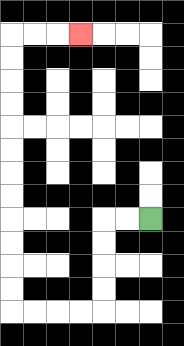{'start': '[6, 9]', 'end': '[3, 1]', 'path_directions': 'L,L,D,D,D,D,L,L,L,L,U,U,U,U,U,U,U,U,U,U,U,U,R,R,R', 'path_coordinates': '[[6, 9], [5, 9], [4, 9], [4, 10], [4, 11], [4, 12], [4, 13], [3, 13], [2, 13], [1, 13], [0, 13], [0, 12], [0, 11], [0, 10], [0, 9], [0, 8], [0, 7], [0, 6], [0, 5], [0, 4], [0, 3], [0, 2], [0, 1], [1, 1], [2, 1], [3, 1]]'}